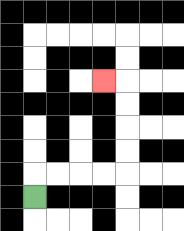{'start': '[1, 8]', 'end': '[4, 3]', 'path_directions': 'U,R,R,R,R,U,U,U,U,L', 'path_coordinates': '[[1, 8], [1, 7], [2, 7], [3, 7], [4, 7], [5, 7], [5, 6], [5, 5], [5, 4], [5, 3], [4, 3]]'}